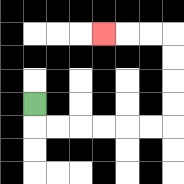{'start': '[1, 4]', 'end': '[4, 1]', 'path_directions': 'D,R,R,R,R,R,R,U,U,U,U,L,L,L', 'path_coordinates': '[[1, 4], [1, 5], [2, 5], [3, 5], [4, 5], [5, 5], [6, 5], [7, 5], [7, 4], [7, 3], [7, 2], [7, 1], [6, 1], [5, 1], [4, 1]]'}